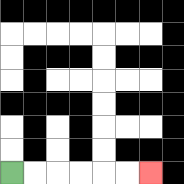{'start': '[0, 7]', 'end': '[6, 7]', 'path_directions': 'R,R,R,R,R,R', 'path_coordinates': '[[0, 7], [1, 7], [2, 7], [3, 7], [4, 7], [5, 7], [6, 7]]'}